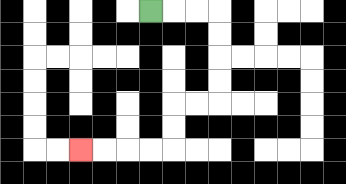{'start': '[6, 0]', 'end': '[3, 6]', 'path_directions': 'R,R,R,D,D,D,D,L,L,D,D,L,L,L,L', 'path_coordinates': '[[6, 0], [7, 0], [8, 0], [9, 0], [9, 1], [9, 2], [9, 3], [9, 4], [8, 4], [7, 4], [7, 5], [7, 6], [6, 6], [5, 6], [4, 6], [3, 6]]'}